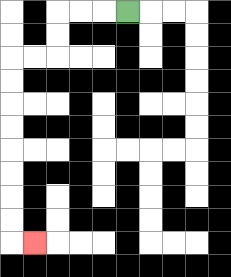{'start': '[5, 0]', 'end': '[1, 10]', 'path_directions': 'L,L,L,D,D,L,L,D,D,D,D,D,D,D,D,R', 'path_coordinates': '[[5, 0], [4, 0], [3, 0], [2, 0], [2, 1], [2, 2], [1, 2], [0, 2], [0, 3], [0, 4], [0, 5], [0, 6], [0, 7], [0, 8], [0, 9], [0, 10], [1, 10]]'}